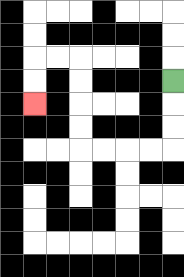{'start': '[7, 3]', 'end': '[1, 4]', 'path_directions': 'D,D,D,L,L,L,L,U,U,U,U,L,L,D,D', 'path_coordinates': '[[7, 3], [7, 4], [7, 5], [7, 6], [6, 6], [5, 6], [4, 6], [3, 6], [3, 5], [3, 4], [3, 3], [3, 2], [2, 2], [1, 2], [1, 3], [1, 4]]'}